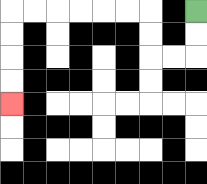{'start': '[8, 0]', 'end': '[0, 4]', 'path_directions': 'D,D,L,L,U,U,L,L,L,L,L,L,D,D,D,D', 'path_coordinates': '[[8, 0], [8, 1], [8, 2], [7, 2], [6, 2], [6, 1], [6, 0], [5, 0], [4, 0], [3, 0], [2, 0], [1, 0], [0, 0], [0, 1], [0, 2], [0, 3], [0, 4]]'}